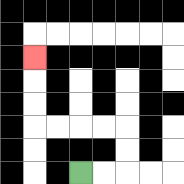{'start': '[3, 7]', 'end': '[1, 2]', 'path_directions': 'R,R,U,U,L,L,L,L,U,U,U', 'path_coordinates': '[[3, 7], [4, 7], [5, 7], [5, 6], [5, 5], [4, 5], [3, 5], [2, 5], [1, 5], [1, 4], [1, 3], [1, 2]]'}